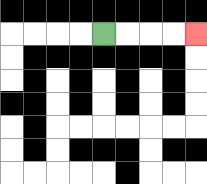{'start': '[4, 1]', 'end': '[8, 1]', 'path_directions': 'R,R,R,R', 'path_coordinates': '[[4, 1], [5, 1], [6, 1], [7, 1], [8, 1]]'}